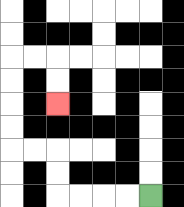{'start': '[6, 8]', 'end': '[2, 4]', 'path_directions': 'L,L,L,L,U,U,L,L,U,U,U,U,R,R,D,D', 'path_coordinates': '[[6, 8], [5, 8], [4, 8], [3, 8], [2, 8], [2, 7], [2, 6], [1, 6], [0, 6], [0, 5], [0, 4], [0, 3], [0, 2], [1, 2], [2, 2], [2, 3], [2, 4]]'}